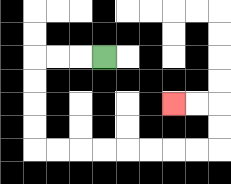{'start': '[4, 2]', 'end': '[7, 4]', 'path_directions': 'L,L,L,D,D,D,D,R,R,R,R,R,R,R,R,U,U,L,L', 'path_coordinates': '[[4, 2], [3, 2], [2, 2], [1, 2], [1, 3], [1, 4], [1, 5], [1, 6], [2, 6], [3, 6], [4, 6], [5, 6], [6, 6], [7, 6], [8, 6], [9, 6], [9, 5], [9, 4], [8, 4], [7, 4]]'}